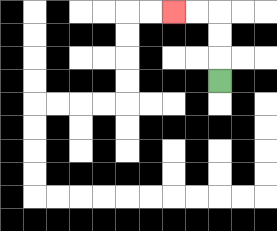{'start': '[9, 3]', 'end': '[7, 0]', 'path_directions': 'U,U,U,L,L', 'path_coordinates': '[[9, 3], [9, 2], [9, 1], [9, 0], [8, 0], [7, 0]]'}